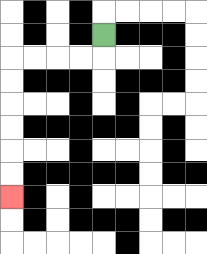{'start': '[4, 1]', 'end': '[0, 8]', 'path_directions': 'D,L,L,L,L,D,D,D,D,D,D', 'path_coordinates': '[[4, 1], [4, 2], [3, 2], [2, 2], [1, 2], [0, 2], [0, 3], [0, 4], [0, 5], [0, 6], [0, 7], [0, 8]]'}